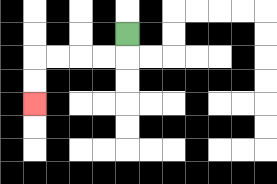{'start': '[5, 1]', 'end': '[1, 4]', 'path_directions': 'D,L,L,L,L,D,D', 'path_coordinates': '[[5, 1], [5, 2], [4, 2], [3, 2], [2, 2], [1, 2], [1, 3], [1, 4]]'}